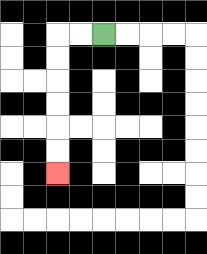{'start': '[4, 1]', 'end': '[2, 7]', 'path_directions': 'L,L,D,D,D,D,D,D', 'path_coordinates': '[[4, 1], [3, 1], [2, 1], [2, 2], [2, 3], [2, 4], [2, 5], [2, 6], [2, 7]]'}